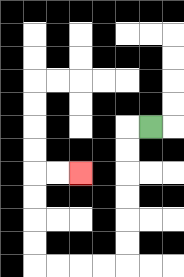{'start': '[6, 5]', 'end': '[3, 7]', 'path_directions': 'L,D,D,D,D,D,D,L,L,L,L,U,U,U,U,R,R', 'path_coordinates': '[[6, 5], [5, 5], [5, 6], [5, 7], [5, 8], [5, 9], [5, 10], [5, 11], [4, 11], [3, 11], [2, 11], [1, 11], [1, 10], [1, 9], [1, 8], [1, 7], [2, 7], [3, 7]]'}